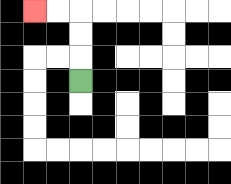{'start': '[3, 3]', 'end': '[1, 0]', 'path_directions': 'U,U,U,L,L', 'path_coordinates': '[[3, 3], [3, 2], [3, 1], [3, 0], [2, 0], [1, 0]]'}